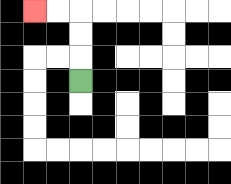{'start': '[3, 3]', 'end': '[1, 0]', 'path_directions': 'U,U,U,L,L', 'path_coordinates': '[[3, 3], [3, 2], [3, 1], [3, 0], [2, 0], [1, 0]]'}